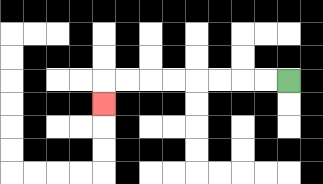{'start': '[12, 3]', 'end': '[4, 4]', 'path_directions': 'L,L,L,L,L,L,L,L,D', 'path_coordinates': '[[12, 3], [11, 3], [10, 3], [9, 3], [8, 3], [7, 3], [6, 3], [5, 3], [4, 3], [4, 4]]'}